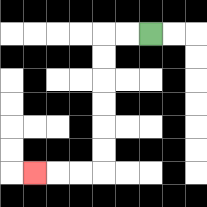{'start': '[6, 1]', 'end': '[1, 7]', 'path_directions': 'L,L,D,D,D,D,D,D,L,L,L', 'path_coordinates': '[[6, 1], [5, 1], [4, 1], [4, 2], [4, 3], [4, 4], [4, 5], [4, 6], [4, 7], [3, 7], [2, 7], [1, 7]]'}